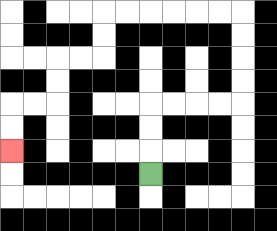{'start': '[6, 7]', 'end': '[0, 6]', 'path_directions': 'U,U,U,R,R,R,R,U,U,U,U,L,L,L,L,L,L,D,D,L,L,D,D,L,L,D,D', 'path_coordinates': '[[6, 7], [6, 6], [6, 5], [6, 4], [7, 4], [8, 4], [9, 4], [10, 4], [10, 3], [10, 2], [10, 1], [10, 0], [9, 0], [8, 0], [7, 0], [6, 0], [5, 0], [4, 0], [4, 1], [4, 2], [3, 2], [2, 2], [2, 3], [2, 4], [1, 4], [0, 4], [0, 5], [0, 6]]'}